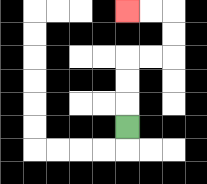{'start': '[5, 5]', 'end': '[5, 0]', 'path_directions': 'U,U,U,R,R,U,U,L,L', 'path_coordinates': '[[5, 5], [5, 4], [5, 3], [5, 2], [6, 2], [7, 2], [7, 1], [7, 0], [6, 0], [5, 0]]'}